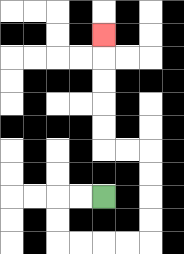{'start': '[4, 8]', 'end': '[4, 1]', 'path_directions': 'L,L,D,D,R,R,R,R,U,U,U,U,L,L,U,U,U,U,U', 'path_coordinates': '[[4, 8], [3, 8], [2, 8], [2, 9], [2, 10], [3, 10], [4, 10], [5, 10], [6, 10], [6, 9], [6, 8], [6, 7], [6, 6], [5, 6], [4, 6], [4, 5], [4, 4], [4, 3], [4, 2], [4, 1]]'}